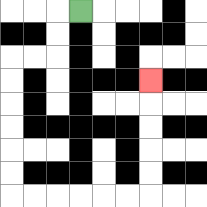{'start': '[3, 0]', 'end': '[6, 3]', 'path_directions': 'L,D,D,L,L,D,D,D,D,D,D,R,R,R,R,R,R,U,U,U,U,U', 'path_coordinates': '[[3, 0], [2, 0], [2, 1], [2, 2], [1, 2], [0, 2], [0, 3], [0, 4], [0, 5], [0, 6], [0, 7], [0, 8], [1, 8], [2, 8], [3, 8], [4, 8], [5, 8], [6, 8], [6, 7], [6, 6], [6, 5], [6, 4], [6, 3]]'}